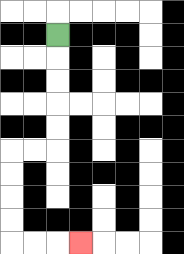{'start': '[2, 1]', 'end': '[3, 10]', 'path_directions': 'D,D,D,D,D,L,L,D,D,D,D,R,R,R', 'path_coordinates': '[[2, 1], [2, 2], [2, 3], [2, 4], [2, 5], [2, 6], [1, 6], [0, 6], [0, 7], [0, 8], [0, 9], [0, 10], [1, 10], [2, 10], [3, 10]]'}